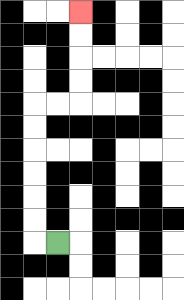{'start': '[2, 10]', 'end': '[3, 0]', 'path_directions': 'L,U,U,U,U,U,U,R,R,U,U,U,U', 'path_coordinates': '[[2, 10], [1, 10], [1, 9], [1, 8], [1, 7], [1, 6], [1, 5], [1, 4], [2, 4], [3, 4], [3, 3], [3, 2], [3, 1], [3, 0]]'}